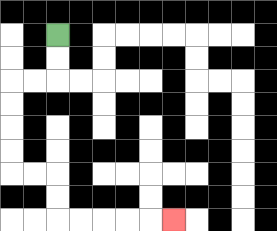{'start': '[2, 1]', 'end': '[7, 9]', 'path_directions': 'D,D,L,L,D,D,D,D,R,R,D,D,R,R,R,R,R', 'path_coordinates': '[[2, 1], [2, 2], [2, 3], [1, 3], [0, 3], [0, 4], [0, 5], [0, 6], [0, 7], [1, 7], [2, 7], [2, 8], [2, 9], [3, 9], [4, 9], [5, 9], [6, 9], [7, 9]]'}